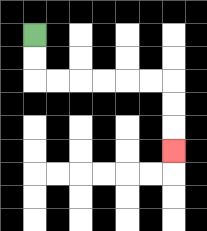{'start': '[1, 1]', 'end': '[7, 6]', 'path_directions': 'D,D,R,R,R,R,R,R,D,D,D', 'path_coordinates': '[[1, 1], [1, 2], [1, 3], [2, 3], [3, 3], [4, 3], [5, 3], [6, 3], [7, 3], [7, 4], [7, 5], [7, 6]]'}